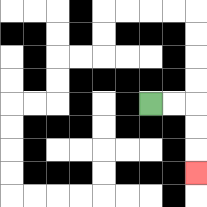{'start': '[6, 4]', 'end': '[8, 7]', 'path_directions': 'R,R,D,D,D', 'path_coordinates': '[[6, 4], [7, 4], [8, 4], [8, 5], [8, 6], [8, 7]]'}